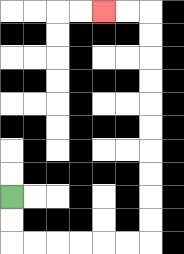{'start': '[0, 8]', 'end': '[4, 0]', 'path_directions': 'D,D,R,R,R,R,R,R,U,U,U,U,U,U,U,U,U,U,L,L', 'path_coordinates': '[[0, 8], [0, 9], [0, 10], [1, 10], [2, 10], [3, 10], [4, 10], [5, 10], [6, 10], [6, 9], [6, 8], [6, 7], [6, 6], [6, 5], [6, 4], [6, 3], [6, 2], [6, 1], [6, 0], [5, 0], [4, 0]]'}